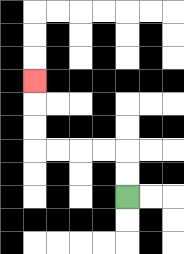{'start': '[5, 8]', 'end': '[1, 3]', 'path_directions': 'U,U,L,L,L,L,U,U,U', 'path_coordinates': '[[5, 8], [5, 7], [5, 6], [4, 6], [3, 6], [2, 6], [1, 6], [1, 5], [1, 4], [1, 3]]'}